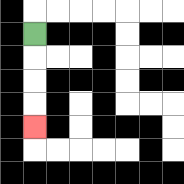{'start': '[1, 1]', 'end': '[1, 5]', 'path_directions': 'D,D,D,D', 'path_coordinates': '[[1, 1], [1, 2], [1, 3], [1, 4], [1, 5]]'}